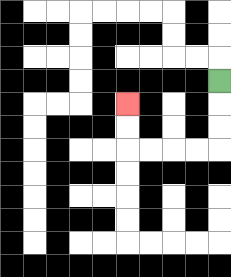{'start': '[9, 3]', 'end': '[5, 4]', 'path_directions': 'D,D,D,L,L,L,L,U,U', 'path_coordinates': '[[9, 3], [9, 4], [9, 5], [9, 6], [8, 6], [7, 6], [6, 6], [5, 6], [5, 5], [5, 4]]'}